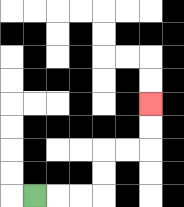{'start': '[1, 8]', 'end': '[6, 4]', 'path_directions': 'R,R,R,U,U,R,R,U,U', 'path_coordinates': '[[1, 8], [2, 8], [3, 8], [4, 8], [4, 7], [4, 6], [5, 6], [6, 6], [6, 5], [6, 4]]'}